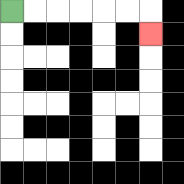{'start': '[0, 0]', 'end': '[6, 1]', 'path_directions': 'R,R,R,R,R,R,D', 'path_coordinates': '[[0, 0], [1, 0], [2, 0], [3, 0], [4, 0], [5, 0], [6, 0], [6, 1]]'}